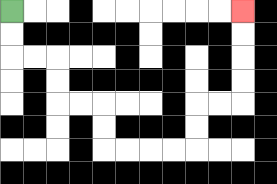{'start': '[0, 0]', 'end': '[10, 0]', 'path_directions': 'D,D,R,R,D,D,R,R,D,D,R,R,R,R,U,U,R,R,U,U,U,U', 'path_coordinates': '[[0, 0], [0, 1], [0, 2], [1, 2], [2, 2], [2, 3], [2, 4], [3, 4], [4, 4], [4, 5], [4, 6], [5, 6], [6, 6], [7, 6], [8, 6], [8, 5], [8, 4], [9, 4], [10, 4], [10, 3], [10, 2], [10, 1], [10, 0]]'}